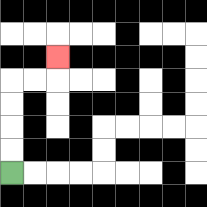{'start': '[0, 7]', 'end': '[2, 2]', 'path_directions': 'U,U,U,U,R,R,U', 'path_coordinates': '[[0, 7], [0, 6], [0, 5], [0, 4], [0, 3], [1, 3], [2, 3], [2, 2]]'}